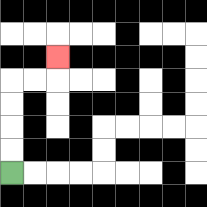{'start': '[0, 7]', 'end': '[2, 2]', 'path_directions': 'U,U,U,U,R,R,U', 'path_coordinates': '[[0, 7], [0, 6], [0, 5], [0, 4], [0, 3], [1, 3], [2, 3], [2, 2]]'}